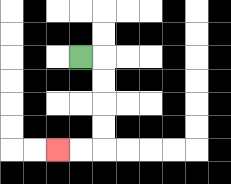{'start': '[3, 2]', 'end': '[2, 6]', 'path_directions': 'R,D,D,D,D,L,L', 'path_coordinates': '[[3, 2], [4, 2], [4, 3], [4, 4], [4, 5], [4, 6], [3, 6], [2, 6]]'}